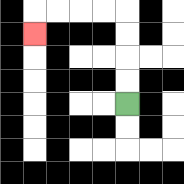{'start': '[5, 4]', 'end': '[1, 1]', 'path_directions': 'U,U,U,U,L,L,L,L,D', 'path_coordinates': '[[5, 4], [5, 3], [5, 2], [5, 1], [5, 0], [4, 0], [3, 0], [2, 0], [1, 0], [1, 1]]'}